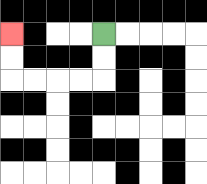{'start': '[4, 1]', 'end': '[0, 1]', 'path_directions': 'D,D,L,L,L,L,U,U', 'path_coordinates': '[[4, 1], [4, 2], [4, 3], [3, 3], [2, 3], [1, 3], [0, 3], [0, 2], [0, 1]]'}